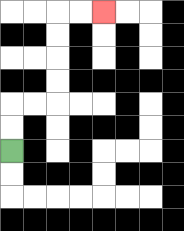{'start': '[0, 6]', 'end': '[4, 0]', 'path_directions': 'U,U,R,R,U,U,U,U,R,R', 'path_coordinates': '[[0, 6], [0, 5], [0, 4], [1, 4], [2, 4], [2, 3], [2, 2], [2, 1], [2, 0], [3, 0], [4, 0]]'}